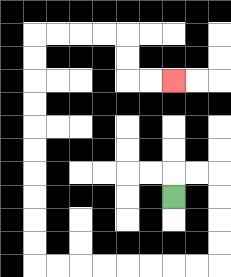{'start': '[7, 8]', 'end': '[7, 3]', 'path_directions': 'U,R,R,D,D,D,D,L,L,L,L,L,L,L,L,U,U,U,U,U,U,U,U,U,U,R,R,R,R,D,D,R,R', 'path_coordinates': '[[7, 8], [7, 7], [8, 7], [9, 7], [9, 8], [9, 9], [9, 10], [9, 11], [8, 11], [7, 11], [6, 11], [5, 11], [4, 11], [3, 11], [2, 11], [1, 11], [1, 10], [1, 9], [1, 8], [1, 7], [1, 6], [1, 5], [1, 4], [1, 3], [1, 2], [1, 1], [2, 1], [3, 1], [4, 1], [5, 1], [5, 2], [5, 3], [6, 3], [7, 3]]'}